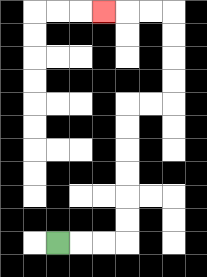{'start': '[2, 10]', 'end': '[4, 0]', 'path_directions': 'R,R,R,U,U,U,U,U,U,R,R,U,U,U,U,L,L,L', 'path_coordinates': '[[2, 10], [3, 10], [4, 10], [5, 10], [5, 9], [5, 8], [5, 7], [5, 6], [5, 5], [5, 4], [6, 4], [7, 4], [7, 3], [7, 2], [7, 1], [7, 0], [6, 0], [5, 0], [4, 0]]'}